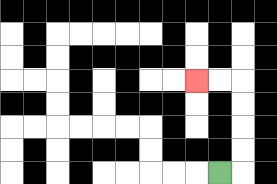{'start': '[9, 7]', 'end': '[8, 3]', 'path_directions': 'R,U,U,U,U,L,L', 'path_coordinates': '[[9, 7], [10, 7], [10, 6], [10, 5], [10, 4], [10, 3], [9, 3], [8, 3]]'}